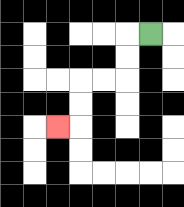{'start': '[6, 1]', 'end': '[2, 5]', 'path_directions': 'L,D,D,L,L,D,D,L', 'path_coordinates': '[[6, 1], [5, 1], [5, 2], [5, 3], [4, 3], [3, 3], [3, 4], [3, 5], [2, 5]]'}